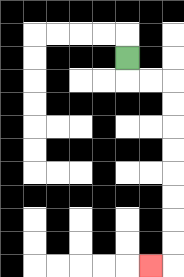{'start': '[5, 2]', 'end': '[6, 11]', 'path_directions': 'D,R,R,D,D,D,D,D,D,D,D,L', 'path_coordinates': '[[5, 2], [5, 3], [6, 3], [7, 3], [7, 4], [7, 5], [7, 6], [7, 7], [7, 8], [7, 9], [7, 10], [7, 11], [6, 11]]'}